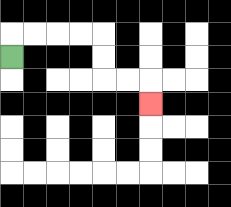{'start': '[0, 2]', 'end': '[6, 4]', 'path_directions': 'U,R,R,R,R,D,D,R,R,D', 'path_coordinates': '[[0, 2], [0, 1], [1, 1], [2, 1], [3, 1], [4, 1], [4, 2], [4, 3], [5, 3], [6, 3], [6, 4]]'}